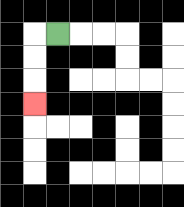{'start': '[2, 1]', 'end': '[1, 4]', 'path_directions': 'L,D,D,D', 'path_coordinates': '[[2, 1], [1, 1], [1, 2], [1, 3], [1, 4]]'}